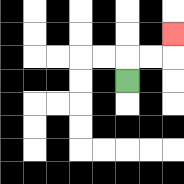{'start': '[5, 3]', 'end': '[7, 1]', 'path_directions': 'U,R,R,U', 'path_coordinates': '[[5, 3], [5, 2], [6, 2], [7, 2], [7, 1]]'}